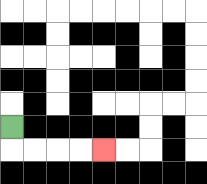{'start': '[0, 5]', 'end': '[4, 6]', 'path_directions': 'D,R,R,R,R', 'path_coordinates': '[[0, 5], [0, 6], [1, 6], [2, 6], [3, 6], [4, 6]]'}